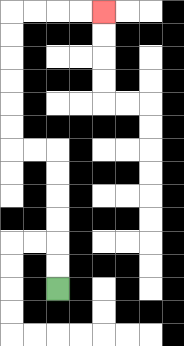{'start': '[2, 12]', 'end': '[4, 0]', 'path_directions': 'U,U,U,U,U,U,L,L,U,U,U,U,U,U,R,R,R,R', 'path_coordinates': '[[2, 12], [2, 11], [2, 10], [2, 9], [2, 8], [2, 7], [2, 6], [1, 6], [0, 6], [0, 5], [0, 4], [0, 3], [0, 2], [0, 1], [0, 0], [1, 0], [2, 0], [3, 0], [4, 0]]'}